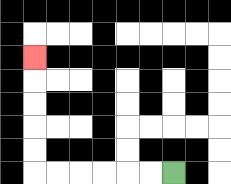{'start': '[7, 7]', 'end': '[1, 2]', 'path_directions': 'L,L,L,L,L,L,U,U,U,U,U', 'path_coordinates': '[[7, 7], [6, 7], [5, 7], [4, 7], [3, 7], [2, 7], [1, 7], [1, 6], [1, 5], [1, 4], [1, 3], [1, 2]]'}